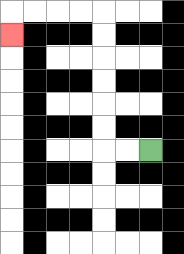{'start': '[6, 6]', 'end': '[0, 1]', 'path_directions': 'L,L,U,U,U,U,U,U,L,L,L,L,D', 'path_coordinates': '[[6, 6], [5, 6], [4, 6], [4, 5], [4, 4], [4, 3], [4, 2], [4, 1], [4, 0], [3, 0], [2, 0], [1, 0], [0, 0], [0, 1]]'}